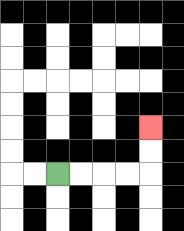{'start': '[2, 7]', 'end': '[6, 5]', 'path_directions': 'R,R,R,R,U,U', 'path_coordinates': '[[2, 7], [3, 7], [4, 7], [5, 7], [6, 7], [6, 6], [6, 5]]'}